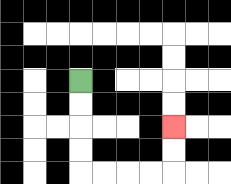{'start': '[3, 3]', 'end': '[7, 5]', 'path_directions': 'D,D,D,D,R,R,R,R,U,U', 'path_coordinates': '[[3, 3], [3, 4], [3, 5], [3, 6], [3, 7], [4, 7], [5, 7], [6, 7], [7, 7], [7, 6], [7, 5]]'}